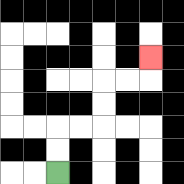{'start': '[2, 7]', 'end': '[6, 2]', 'path_directions': 'U,U,R,R,U,U,R,R,U', 'path_coordinates': '[[2, 7], [2, 6], [2, 5], [3, 5], [4, 5], [4, 4], [4, 3], [5, 3], [6, 3], [6, 2]]'}